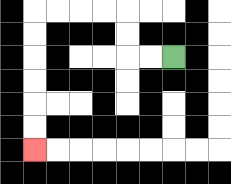{'start': '[7, 2]', 'end': '[1, 6]', 'path_directions': 'L,L,U,U,L,L,L,L,D,D,D,D,D,D', 'path_coordinates': '[[7, 2], [6, 2], [5, 2], [5, 1], [5, 0], [4, 0], [3, 0], [2, 0], [1, 0], [1, 1], [1, 2], [1, 3], [1, 4], [1, 5], [1, 6]]'}